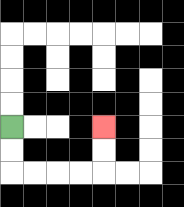{'start': '[0, 5]', 'end': '[4, 5]', 'path_directions': 'D,D,R,R,R,R,U,U', 'path_coordinates': '[[0, 5], [0, 6], [0, 7], [1, 7], [2, 7], [3, 7], [4, 7], [4, 6], [4, 5]]'}